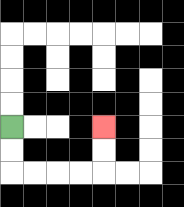{'start': '[0, 5]', 'end': '[4, 5]', 'path_directions': 'D,D,R,R,R,R,U,U', 'path_coordinates': '[[0, 5], [0, 6], [0, 7], [1, 7], [2, 7], [3, 7], [4, 7], [4, 6], [4, 5]]'}